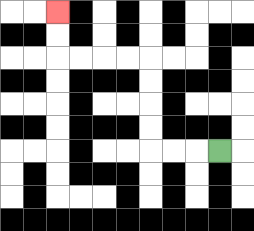{'start': '[9, 6]', 'end': '[2, 0]', 'path_directions': 'L,L,L,U,U,U,U,L,L,L,L,U,U', 'path_coordinates': '[[9, 6], [8, 6], [7, 6], [6, 6], [6, 5], [6, 4], [6, 3], [6, 2], [5, 2], [4, 2], [3, 2], [2, 2], [2, 1], [2, 0]]'}